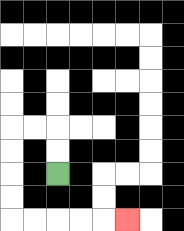{'start': '[2, 7]', 'end': '[5, 9]', 'path_directions': 'U,U,L,L,D,D,D,D,R,R,R,R,R', 'path_coordinates': '[[2, 7], [2, 6], [2, 5], [1, 5], [0, 5], [0, 6], [0, 7], [0, 8], [0, 9], [1, 9], [2, 9], [3, 9], [4, 9], [5, 9]]'}